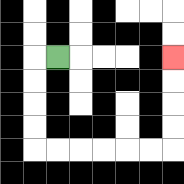{'start': '[2, 2]', 'end': '[7, 2]', 'path_directions': 'L,D,D,D,D,R,R,R,R,R,R,U,U,U,U', 'path_coordinates': '[[2, 2], [1, 2], [1, 3], [1, 4], [1, 5], [1, 6], [2, 6], [3, 6], [4, 6], [5, 6], [6, 6], [7, 6], [7, 5], [7, 4], [7, 3], [7, 2]]'}